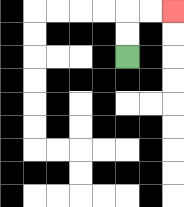{'start': '[5, 2]', 'end': '[7, 0]', 'path_directions': 'U,U,R,R', 'path_coordinates': '[[5, 2], [5, 1], [5, 0], [6, 0], [7, 0]]'}